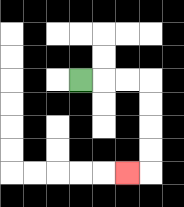{'start': '[3, 3]', 'end': '[5, 7]', 'path_directions': 'R,R,R,D,D,D,D,L', 'path_coordinates': '[[3, 3], [4, 3], [5, 3], [6, 3], [6, 4], [6, 5], [6, 6], [6, 7], [5, 7]]'}